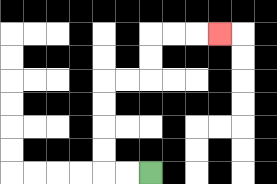{'start': '[6, 7]', 'end': '[9, 1]', 'path_directions': 'L,L,U,U,U,U,R,R,U,U,R,R,R', 'path_coordinates': '[[6, 7], [5, 7], [4, 7], [4, 6], [4, 5], [4, 4], [4, 3], [5, 3], [6, 3], [6, 2], [6, 1], [7, 1], [8, 1], [9, 1]]'}